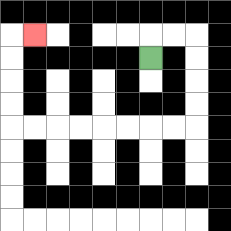{'start': '[6, 2]', 'end': '[1, 1]', 'path_directions': 'U,R,R,D,D,D,D,L,L,L,L,L,L,L,L,U,U,U,U,R', 'path_coordinates': '[[6, 2], [6, 1], [7, 1], [8, 1], [8, 2], [8, 3], [8, 4], [8, 5], [7, 5], [6, 5], [5, 5], [4, 5], [3, 5], [2, 5], [1, 5], [0, 5], [0, 4], [0, 3], [0, 2], [0, 1], [1, 1]]'}